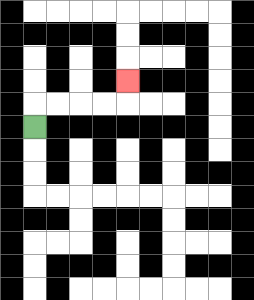{'start': '[1, 5]', 'end': '[5, 3]', 'path_directions': 'U,R,R,R,R,U', 'path_coordinates': '[[1, 5], [1, 4], [2, 4], [3, 4], [4, 4], [5, 4], [5, 3]]'}